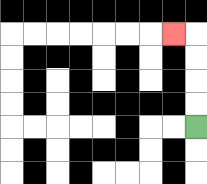{'start': '[8, 5]', 'end': '[7, 1]', 'path_directions': 'U,U,U,U,L', 'path_coordinates': '[[8, 5], [8, 4], [8, 3], [8, 2], [8, 1], [7, 1]]'}